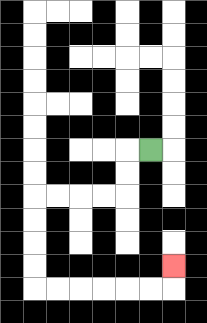{'start': '[6, 6]', 'end': '[7, 11]', 'path_directions': 'L,D,D,L,L,L,L,D,D,D,D,R,R,R,R,R,R,U', 'path_coordinates': '[[6, 6], [5, 6], [5, 7], [5, 8], [4, 8], [3, 8], [2, 8], [1, 8], [1, 9], [1, 10], [1, 11], [1, 12], [2, 12], [3, 12], [4, 12], [5, 12], [6, 12], [7, 12], [7, 11]]'}